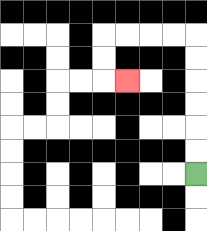{'start': '[8, 7]', 'end': '[5, 3]', 'path_directions': 'U,U,U,U,U,U,L,L,L,L,D,D,R', 'path_coordinates': '[[8, 7], [8, 6], [8, 5], [8, 4], [8, 3], [8, 2], [8, 1], [7, 1], [6, 1], [5, 1], [4, 1], [4, 2], [4, 3], [5, 3]]'}